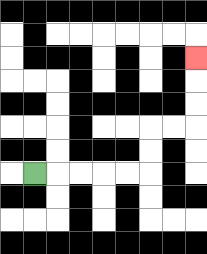{'start': '[1, 7]', 'end': '[8, 2]', 'path_directions': 'R,R,R,R,R,U,U,R,R,U,U,U', 'path_coordinates': '[[1, 7], [2, 7], [3, 7], [4, 7], [5, 7], [6, 7], [6, 6], [6, 5], [7, 5], [8, 5], [8, 4], [8, 3], [8, 2]]'}